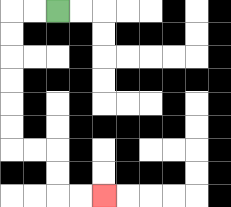{'start': '[2, 0]', 'end': '[4, 8]', 'path_directions': 'L,L,D,D,D,D,D,D,R,R,D,D,R,R', 'path_coordinates': '[[2, 0], [1, 0], [0, 0], [0, 1], [0, 2], [0, 3], [0, 4], [0, 5], [0, 6], [1, 6], [2, 6], [2, 7], [2, 8], [3, 8], [4, 8]]'}